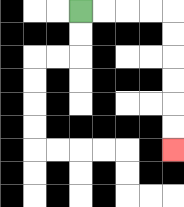{'start': '[3, 0]', 'end': '[7, 6]', 'path_directions': 'R,R,R,R,D,D,D,D,D,D', 'path_coordinates': '[[3, 0], [4, 0], [5, 0], [6, 0], [7, 0], [7, 1], [7, 2], [7, 3], [7, 4], [7, 5], [7, 6]]'}